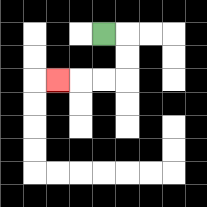{'start': '[4, 1]', 'end': '[2, 3]', 'path_directions': 'R,D,D,L,L,L', 'path_coordinates': '[[4, 1], [5, 1], [5, 2], [5, 3], [4, 3], [3, 3], [2, 3]]'}